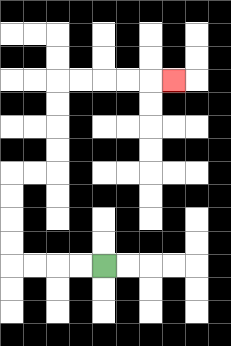{'start': '[4, 11]', 'end': '[7, 3]', 'path_directions': 'L,L,L,L,U,U,U,U,R,R,U,U,U,U,R,R,R,R,R', 'path_coordinates': '[[4, 11], [3, 11], [2, 11], [1, 11], [0, 11], [0, 10], [0, 9], [0, 8], [0, 7], [1, 7], [2, 7], [2, 6], [2, 5], [2, 4], [2, 3], [3, 3], [4, 3], [5, 3], [6, 3], [7, 3]]'}